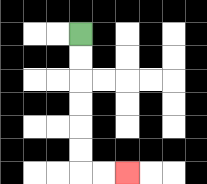{'start': '[3, 1]', 'end': '[5, 7]', 'path_directions': 'D,D,D,D,D,D,R,R', 'path_coordinates': '[[3, 1], [3, 2], [3, 3], [3, 4], [3, 5], [3, 6], [3, 7], [4, 7], [5, 7]]'}